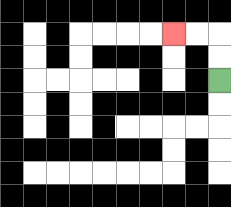{'start': '[9, 3]', 'end': '[7, 1]', 'path_directions': 'U,U,L,L', 'path_coordinates': '[[9, 3], [9, 2], [9, 1], [8, 1], [7, 1]]'}